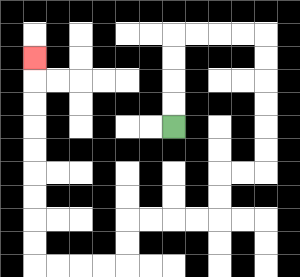{'start': '[7, 5]', 'end': '[1, 2]', 'path_directions': 'U,U,U,U,R,R,R,R,D,D,D,D,D,D,L,L,D,D,L,L,L,L,D,D,L,L,L,L,U,U,U,U,U,U,U,U,U', 'path_coordinates': '[[7, 5], [7, 4], [7, 3], [7, 2], [7, 1], [8, 1], [9, 1], [10, 1], [11, 1], [11, 2], [11, 3], [11, 4], [11, 5], [11, 6], [11, 7], [10, 7], [9, 7], [9, 8], [9, 9], [8, 9], [7, 9], [6, 9], [5, 9], [5, 10], [5, 11], [4, 11], [3, 11], [2, 11], [1, 11], [1, 10], [1, 9], [1, 8], [1, 7], [1, 6], [1, 5], [1, 4], [1, 3], [1, 2]]'}